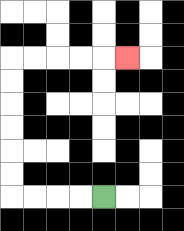{'start': '[4, 8]', 'end': '[5, 2]', 'path_directions': 'L,L,L,L,U,U,U,U,U,U,R,R,R,R,R', 'path_coordinates': '[[4, 8], [3, 8], [2, 8], [1, 8], [0, 8], [0, 7], [0, 6], [0, 5], [0, 4], [0, 3], [0, 2], [1, 2], [2, 2], [3, 2], [4, 2], [5, 2]]'}